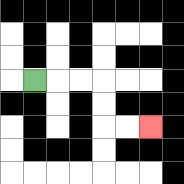{'start': '[1, 3]', 'end': '[6, 5]', 'path_directions': 'R,R,R,D,D,R,R', 'path_coordinates': '[[1, 3], [2, 3], [3, 3], [4, 3], [4, 4], [4, 5], [5, 5], [6, 5]]'}